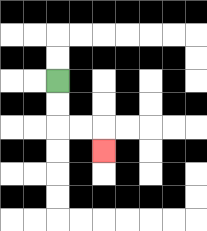{'start': '[2, 3]', 'end': '[4, 6]', 'path_directions': 'D,D,R,R,D', 'path_coordinates': '[[2, 3], [2, 4], [2, 5], [3, 5], [4, 5], [4, 6]]'}